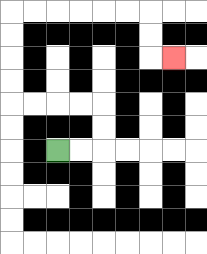{'start': '[2, 6]', 'end': '[7, 2]', 'path_directions': 'R,R,U,U,L,L,L,L,U,U,U,U,R,R,R,R,R,R,D,D,R', 'path_coordinates': '[[2, 6], [3, 6], [4, 6], [4, 5], [4, 4], [3, 4], [2, 4], [1, 4], [0, 4], [0, 3], [0, 2], [0, 1], [0, 0], [1, 0], [2, 0], [3, 0], [4, 0], [5, 0], [6, 0], [6, 1], [6, 2], [7, 2]]'}